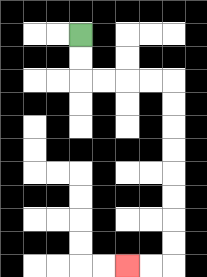{'start': '[3, 1]', 'end': '[5, 11]', 'path_directions': 'D,D,R,R,R,R,D,D,D,D,D,D,D,D,L,L', 'path_coordinates': '[[3, 1], [3, 2], [3, 3], [4, 3], [5, 3], [6, 3], [7, 3], [7, 4], [7, 5], [7, 6], [7, 7], [7, 8], [7, 9], [7, 10], [7, 11], [6, 11], [5, 11]]'}